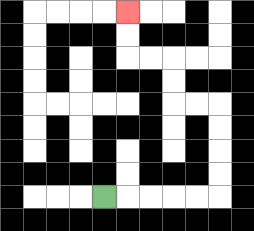{'start': '[4, 8]', 'end': '[5, 0]', 'path_directions': 'R,R,R,R,R,U,U,U,U,L,L,U,U,L,L,U,U', 'path_coordinates': '[[4, 8], [5, 8], [6, 8], [7, 8], [8, 8], [9, 8], [9, 7], [9, 6], [9, 5], [9, 4], [8, 4], [7, 4], [7, 3], [7, 2], [6, 2], [5, 2], [5, 1], [5, 0]]'}